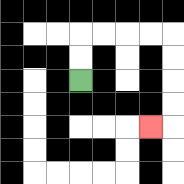{'start': '[3, 3]', 'end': '[6, 5]', 'path_directions': 'U,U,R,R,R,R,D,D,D,D,L', 'path_coordinates': '[[3, 3], [3, 2], [3, 1], [4, 1], [5, 1], [6, 1], [7, 1], [7, 2], [7, 3], [7, 4], [7, 5], [6, 5]]'}